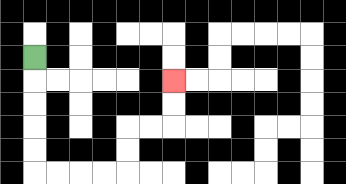{'start': '[1, 2]', 'end': '[7, 3]', 'path_directions': 'D,D,D,D,D,R,R,R,R,U,U,R,R,U,U', 'path_coordinates': '[[1, 2], [1, 3], [1, 4], [1, 5], [1, 6], [1, 7], [2, 7], [3, 7], [4, 7], [5, 7], [5, 6], [5, 5], [6, 5], [7, 5], [7, 4], [7, 3]]'}